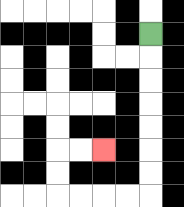{'start': '[6, 1]', 'end': '[4, 6]', 'path_directions': 'D,D,D,D,D,D,D,L,L,L,L,U,U,R,R', 'path_coordinates': '[[6, 1], [6, 2], [6, 3], [6, 4], [6, 5], [6, 6], [6, 7], [6, 8], [5, 8], [4, 8], [3, 8], [2, 8], [2, 7], [2, 6], [3, 6], [4, 6]]'}